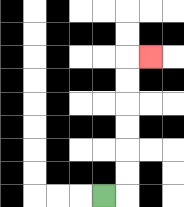{'start': '[4, 8]', 'end': '[6, 2]', 'path_directions': 'R,U,U,U,U,U,U,R', 'path_coordinates': '[[4, 8], [5, 8], [5, 7], [5, 6], [5, 5], [5, 4], [5, 3], [5, 2], [6, 2]]'}